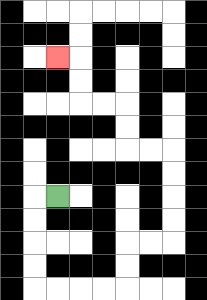{'start': '[2, 8]', 'end': '[2, 2]', 'path_directions': 'L,D,D,D,D,R,R,R,R,U,U,R,R,U,U,U,U,L,L,U,U,L,L,U,U,L', 'path_coordinates': '[[2, 8], [1, 8], [1, 9], [1, 10], [1, 11], [1, 12], [2, 12], [3, 12], [4, 12], [5, 12], [5, 11], [5, 10], [6, 10], [7, 10], [7, 9], [7, 8], [7, 7], [7, 6], [6, 6], [5, 6], [5, 5], [5, 4], [4, 4], [3, 4], [3, 3], [3, 2], [2, 2]]'}